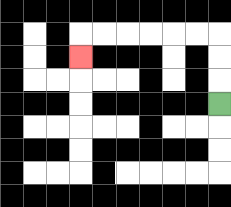{'start': '[9, 4]', 'end': '[3, 2]', 'path_directions': 'U,U,U,L,L,L,L,L,L,D', 'path_coordinates': '[[9, 4], [9, 3], [9, 2], [9, 1], [8, 1], [7, 1], [6, 1], [5, 1], [4, 1], [3, 1], [3, 2]]'}